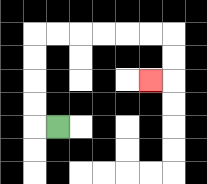{'start': '[2, 5]', 'end': '[6, 3]', 'path_directions': 'L,U,U,U,U,R,R,R,R,R,R,D,D,L', 'path_coordinates': '[[2, 5], [1, 5], [1, 4], [1, 3], [1, 2], [1, 1], [2, 1], [3, 1], [4, 1], [5, 1], [6, 1], [7, 1], [7, 2], [7, 3], [6, 3]]'}